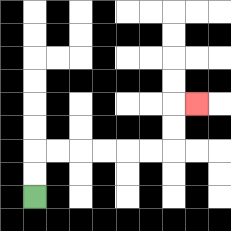{'start': '[1, 8]', 'end': '[8, 4]', 'path_directions': 'U,U,R,R,R,R,R,R,U,U,R', 'path_coordinates': '[[1, 8], [1, 7], [1, 6], [2, 6], [3, 6], [4, 6], [5, 6], [6, 6], [7, 6], [7, 5], [7, 4], [8, 4]]'}